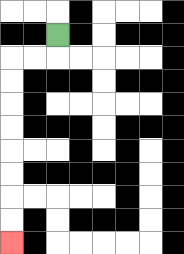{'start': '[2, 1]', 'end': '[0, 10]', 'path_directions': 'D,L,L,D,D,D,D,D,D,D,D', 'path_coordinates': '[[2, 1], [2, 2], [1, 2], [0, 2], [0, 3], [0, 4], [0, 5], [0, 6], [0, 7], [0, 8], [0, 9], [0, 10]]'}